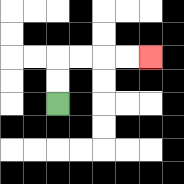{'start': '[2, 4]', 'end': '[6, 2]', 'path_directions': 'U,U,R,R,R,R', 'path_coordinates': '[[2, 4], [2, 3], [2, 2], [3, 2], [4, 2], [5, 2], [6, 2]]'}